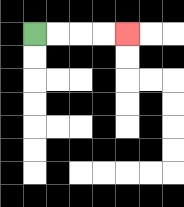{'start': '[1, 1]', 'end': '[5, 1]', 'path_directions': 'R,R,R,R', 'path_coordinates': '[[1, 1], [2, 1], [3, 1], [4, 1], [5, 1]]'}